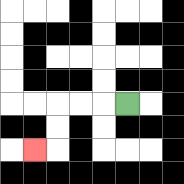{'start': '[5, 4]', 'end': '[1, 6]', 'path_directions': 'L,L,L,D,D,L', 'path_coordinates': '[[5, 4], [4, 4], [3, 4], [2, 4], [2, 5], [2, 6], [1, 6]]'}